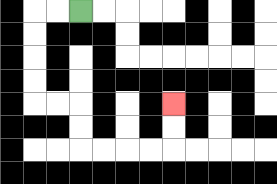{'start': '[3, 0]', 'end': '[7, 4]', 'path_directions': 'L,L,D,D,D,D,R,R,D,D,R,R,R,R,U,U', 'path_coordinates': '[[3, 0], [2, 0], [1, 0], [1, 1], [1, 2], [1, 3], [1, 4], [2, 4], [3, 4], [3, 5], [3, 6], [4, 6], [5, 6], [6, 6], [7, 6], [7, 5], [7, 4]]'}